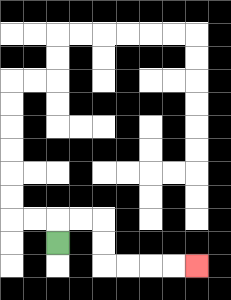{'start': '[2, 10]', 'end': '[8, 11]', 'path_directions': 'U,R,R,D,D,R,R,R,R', 'path_coordinates': '[[2, 10], [2, 9], [3, 9], [4, 9], [4, 10], [4, 11], [5, 11], [6, 11], [7, 11], [8, 11]]'}